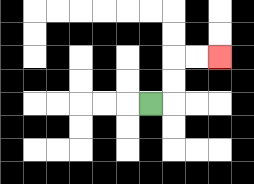{'start': '[6, 4]', 'end': '[9, 2]', 'path_directions': 'R,U,U,R,R', 'path_coordinates': '[[6, 4], [7, 4], [7, 3], [7, 2], [8, 2], [9, 2]]'}